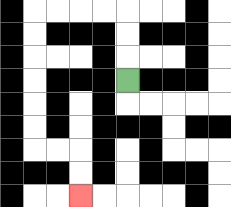{'start': '[5, 3]', 'end': '[3, 8]', 'path_directions': 'U,U,U,L,L,L,L,D,D,D,D,D,D,R,R,D,D', 'path_coordinates': '[[5, 3], [5, 2], [5, 1], [5, 0], [4, 0], [3, 0], [2, 0], [1, 0], [1, 1], [1, 2], [1, 3], [1, 4], [1, 5], [1, 6], [2, 6], [3, 6], [3, 7], [3, 8]]'}